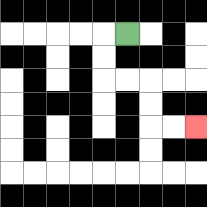{'start': '[5, 1]', 'end': '[8, 5]', 'path_directions': 'L,D,D,R,R,D,D,R,R', 'path_coordinates': '[[5, 1], [4, 1], [4, 2], [4, 3], [5, 3], [6, 3], [6, 4], [6, 5], [7, 5], [8, 5]]'}